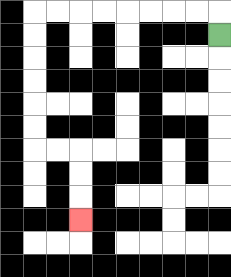{'start': '[9, 1]', 'end': '[3, 9]', 'path_directions': 'U,L,L,L,L,L,L,L,L,D,D,D,D,D,D,R,R,D,D,D', 'path_coordinates': '[[9, 1], [9, 0], [8, 0], [7, 0], [6, 0], [5, 0], [4, 0], [3, 0], [2, 0], [1, 0], [1, 1], [1, 2], [1, 3], [1, 4], [1, 5], [1, 6], [2, 6], [3, 6], [3, 7], [3, 8], [3, 9]]'}